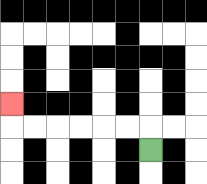{'start': '[6, 6]', 'end': '[0, 4]', 'path_directions': 'U,L,L,L,L,L,L,U', 'path_coordinates': '[[6, 6], [6, 5], [5, 5], [4, 5], [3, 5], [2, 5], [1, 5], [0, 5], [0, 4]]'}